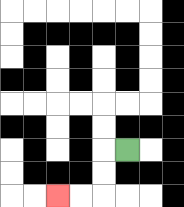{'start': '[5, 6]', 'end': '[2, 8]', 'path_directions': 'L,D,D,L,L', 'path_coordinates': '[[5, 6], [4, 6], [4, 7], [4, 8], [3, 8], [2, 8]]'}